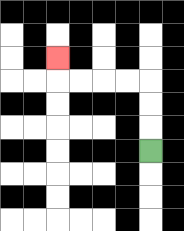{'start': '[6, 6]', 'end': '[2, 2]', 'path_directions': 'U,U,U,L,L,L,L,U', 'path_coordinates': '[[6, 6], [6, 5], [6, 4], [6, 3], [5, 3], [4, 3], [3, 3], [2, 3], [2, 2]]'}